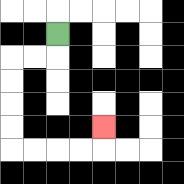{'start': '[2, 1]', 'end': '[4, 5]', 'path_directions': 'D,L,L,D,D,D,D,R,R,R,R,U', 'path_coordinates': '[[2, 1], [2, 2], [1, 2], [0, 2], [0, 3], [0, 4], [0, 5], [0, 6], [1, 6], [2, 6], [3, 6], [4, 6], [4, 5]]'}